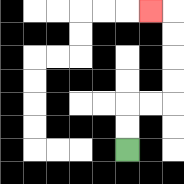{'start': '[5, 6]', 'end': '[6, 0]', 'path_directions': 'U,U,R,R,U,U,U,U,L', 'path_coordinates': '[[5, 6], [5, 5], [5, 4], [6, 4], [7, 4], [7, 3], [7, 2], [7, 1], [7, 0], [6, 0]]'}